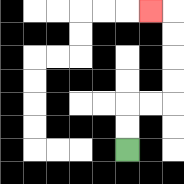{'start': '[5, 6]', 'end': '[6, 0]', 'path_directions': 'U,U,R,R,U,U,U,U,L', 'path_coordinates': '[[5, 6], [5, 5], [5, 4], [6, 4], [7, 4], [7, 3], [7, 2], [7, 1], [7, 0], [6, 0]]'}